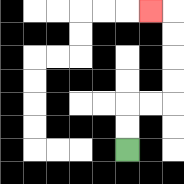{'start': '[5, 6]', 'end': '[6, 0]', 'path_directions': 'U,U,R,R,U,U,U,U,L', 'path_coordinates': '[[5, 6], [5, 5], [5, 4], [6, 4], [7, 4], [7, 3], [7, 2], [7, 1], [7, 0], [6, 0]]'}